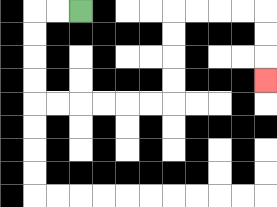{'start': '[3, 0]', 'end': '[11, 3]', 'path_directions': 'L,L,D,D,D,D,R,R,R,R,R,R,U,U,U,U,R,R,R,R,D,D,D', 'path_coordinates': '[[3, 0], [2, 0], [1, 0], [1, 1], [1, 2], [1, 3], [1, 4], [2, 4], [3, 4], [4, 4], [5, 4], [6, 4], [7, 4], [7, 3], [7, 2], [7, 1], [7, 0], [8, 0], [9, 0], [10, 0], [11, 0], [11, 1], [11, 2], [11, 3]]'}